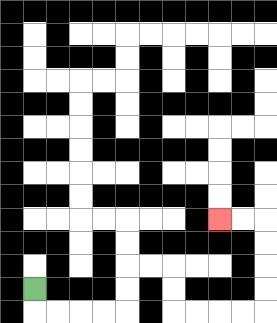{'start': '[1, 12]', 'end': '[9, 9]', 'path_directions': 'D,R,R,R,R,U,U,R,R,D,D,R,R,R,R,U,U,U,U,L,L', 'path_coordinates': '[[1, 12], [1, 13], [2, 13], [3, 13], [4, 13], [5, 13], [5, 12], [5, 11], [6, 11], [7, 11], [7, 12], [7, 13], [8, 13], [9, 13], [10, 13], [11, 13], [11, 12], [11, 11], [11, 10], [11, 9], [10, 9], [9, 9]]'}